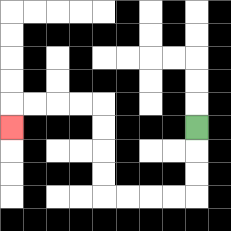{'start': '[8, 5]', 'end': '[0, 5]', 'path_directions': 'D,D,D,L,L,L,L,U,U,U,U,L,L,L,L,D', 'path_coordinates': '[[8, 5], [8, 6], [8, 7], [8, 8], [7, 8], [6, 8], [5, 8], [4, 8], [4, 7], [4, 6], [4, 5], [4, 4], [3, 4], [2, 4], [1, 4], [0, 4], [0, 5]]'}